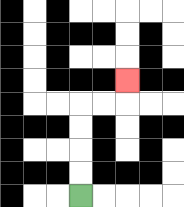{'start': '[3, 8]', 'end': '[5, 3]', 'path_directions': 'U,U,U,U,R,R,U', 'path_coordinates': '[[3, 8], [3, 7], [3, 6], [3, 5], [3, 4], [4, 4], [5, 4], [5, 3]]'}